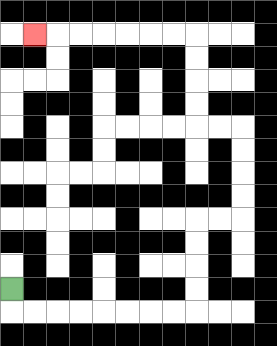{'start': '[0, 12]', 'end': '[1, 1]', 'path_directions': 'D,R,R,R,R,R,R,R,R,U,U,U,U,R,R,U,U,U,U,L,L,U,U,U,U,L,L,L,L,L,L,L', 'path_coordinates': '[[0, 12], [0, 13], [1, 13], [2, 13], [3, 13], [4, 13], [5, 13], [6, 13], [7, 13], [8, 13], [8, 12], [8, 11], [8, 10], [8, 9], [9, 9], [10, 9], [10, 8], [10, 7], [10, 6], [10, 5], [9, 5], [8, 5], [8, 4], [8, 3], [8, 2], [8, 1], [7, 1], [6, 1], [5, 1], [4, 1], [3, 1], [2, 1], [1, 1]]'}